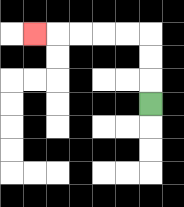{'start': '[6, 4]', 'end': '[1, 1]', 'path_directions': 'U,U,U,L,L,L,L,L', 'path_coordinates': '[[6, 4], [6, 3], [6, 2], [6, 1], [5, 1], [4, 1], [3, 1], [2, 1], [1, 1]]'}